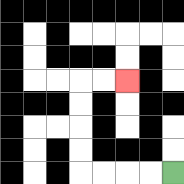{'start': '[7, 7]', 'end': '[5, 3]', 'path_directions': 'L,L,L,L,U,U,U,U,R,R', 'path_coordinates': '[[7, 7], [6, 7], [5, 7], [4, 7], [3, 7], [3, 6], [3, 5], [3, 4], [3, 3], [4, 3], [5, 3]]'}